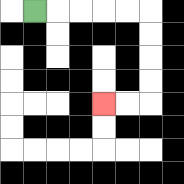{'start': '[1, 0]', 'end': '[4, 4]', 'path_directions': 'R,R,R,R,R,D,D,D,D,L,L', 'path_coordinates': '[[1, 0], [2, 0], [3, 0], [4, 0], [5, 0], [6, 0], [6, 1], [6, 2], [6, 3], [6, 4], [5, 4], [4, 4]]'}